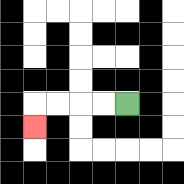{'start': '[5, 4]', 'end': '[1, 5]', 'path_directions': 'L,L,L,L,D', 'path_coordinates': '[[5, 4], [4, 4], [3, 4], [2, 4], [1, 4], [1, 5]]'}